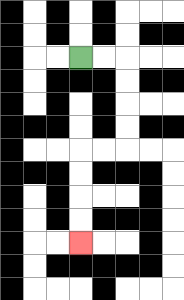{'start': '[3, 2]', 'end': '[3, 10]', 'path_directions': 'R,R,D,D,D,D,L,L,D,D,D,D', 'path_coordinates': '[[3, 2], [4, 2], [5, 2], [5, 3], [5, 4], [5, 5], [5, 6], [4, 6], [3, 6], [3, 7], [3, 8], [3, 9], [3, 10]]'}